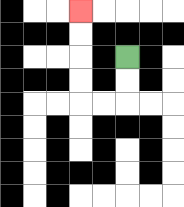{'start': '[5, 2]', 'end': '[3, 0]', 'path_directions': 'D,D,L,L,U,U,U,U', 'path_coordinates': '[[5, 2], [5, 3], [5, 4], [4, 4], [3, 4], [3, 3], [3, 2], [3, 1], [3, 0]]'}